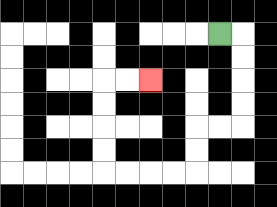{'start': '[9, 1]', 'end': '[6, 3]', 'path_directions': 'R,D,D,D,D,L,L,D,D,L,L,L,L,U,U,U,U,R,R', 'path_coordinates': '[[9, 1], [10, 1], [10, 2], [10, 3], [10, 4], [10, 5], [9, 5], [8, 5], [8, 6], [8, 7], [7, 7], [6, 7], [5, 7], [4, 7], [4, 6], [4, 5], [4, 4], [4, 3], [5, 3], [6, 3]]'}